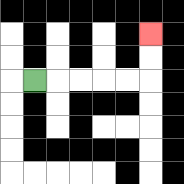{'start': '[1, 3]', 'end': '[6, 1]', 'path_directions': 'R,R,R,R,R,U,U', 'path_coordinates': '[[1, 3], [2, 3], [3, 3], [4, 3], [5, 3], [6, 3], [6, 2], [6, 1]]'}